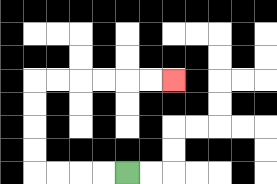{'start': '[5, 7]', 'end': '[7, 3]', 'path_directions': 'L,L,L,L,U,U,U,U,R,R,R,R,R,R', 'path_coordinates': '[[5, 7], [4, 7], [3, 7], [2, 7], [1, 7], [1, 6], [1, 5], [1, 4], [1, 3], [2, 3], [3, 3], [4, 3], [5, 3], [6, 3], [7, 3]]'}